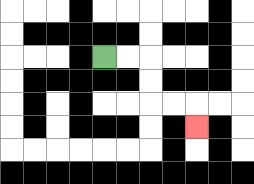{'start': '[4, 2]', 'end': '[8, 5]', 'path_directions': 'R,R,D,D,R,R,D', 'path_coordinates': '[[4, 2], [5, 2], [6, 2], [6, 3], [6, 4], [7, 4], [8, 4], [8, 5]]'}